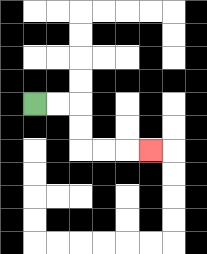{'start': '[1, 4]', 'end': '[6, 6]', 'path_directions': 'R,R,D,D,R,R,R', 'path_coordinates': '[[1, 4], [2, 4], [3, 4], [3, 5], [3, 6], [4, 6], [5, 6], [6, 6]]'}